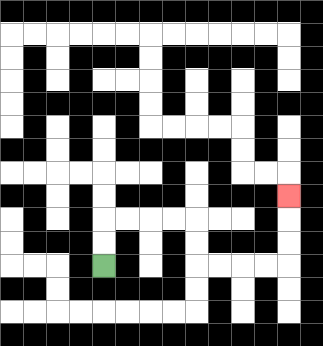{'start': '[4, 11]', 'end': '[12, 8]', 'path_directions': 'U,U,R,R,R,R,D,D,R,R,R,R,U,U,U', 'path_coordinates': '[[4, 11], [4, 10], [4, 9], [5, 9], [6, 9], [7, 9], [8, 9], [8, 10], [8, 11], [9, 11], [10, 11], [11, 11], [12, 11], [12, 10], [12, 9], [12, 8]]'}